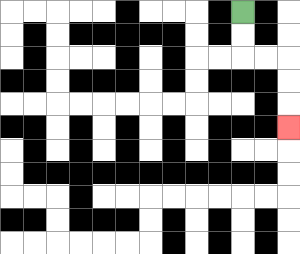{'start': '[10, 0]', 'end': '[12, 5]', 'path_directions': 'D,D,R,R,D,D,D', 'path_coordinates': '[[10, 0], [10, 1], [10, 2], [11, 2], [12, 2], [12, 3], [12, 4], [12, 5]]'}